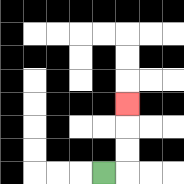{'start': '[4, 7]', 'end': '[5, 4]', 'path_directions': 'R,U,U,U', 'path_coordinates': '[[4, 7], [5, 7], [5, 6], [5, 5], [5, 4]]'}